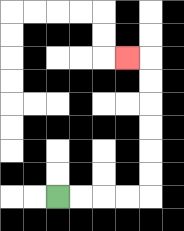{'start': '[2, 8]', 'end': '[5, 2]', 'path_directions': 'R,R,R,R,U,U,U,U,U,U,L', 'path_coordinates': '[[2, 8], [3, 8], [4, 8], [5, 8], [6, 8], [6, 7], [6, 6], [6, 5], [6, 4], [6, 3], [6, 2], [5, 2]]'}